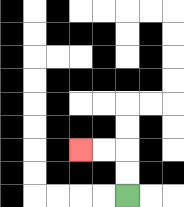{'start': '[5, 8]', 'end': '[3, 6]', 'path_directions': 'U,U,L,L', 'path_coordinates': '[[5, 8], [5, 7], [5, 6], [4, 6], [3, 6]]'}